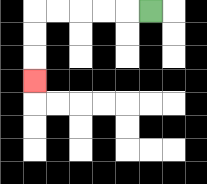{'start': '[6, 0]', 'end': '[1, 3]', 'path_directions': 'L,L,L,L,L,D,D,D', 'path_coordinates': '[[6, 0], [5, 0], [4, 0], [3, 0], [2, 0], [1, 0], [1, 1], [1, 2], [1, 3]]'}